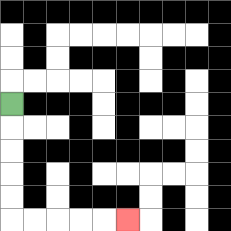{'start': '[0, 4]', 'end': '[5, 9]', 'path_directions': 'D,D,D,D,D,R,R,R,R,R', 'path_coordinates': '[[0, 4], [0, 5], [0, 6], [0, 7], [0, 8], [0, 9], [1, 9], [2, 9], [3, 9], [4, 9], [5, 9]]'}